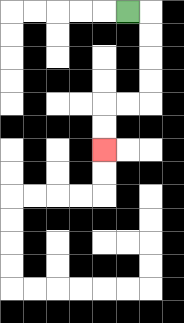{'start': '[5, 0]', 'end': '[4, 6]', 'path_directions': 'R,D,D,D,D,L,L,D,D', 'path_coordinates': '[[5, 0], [6, 0], [6, 1], [6, 2], [6, 3], [6, 4], [5, 4], [4, 4], [4, 5], [4, 6]]'}